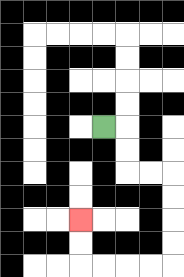{'start': '[4, 5]', 'end': '[3, 9]', 'path_directions': 'R,D,D,R,R,D,D,D,D,L,L,L,L,U,U', 'path_coordinates': '[[4, 5], [5, 5], [5, 6], [5, 7], [6, 7], [7, 7], [7, 8], [7, 9], [7, 10], [7, 11], [6, 11], [5, 11], [4, 11], [3, 11], [3, 10], [3, 9]]'}